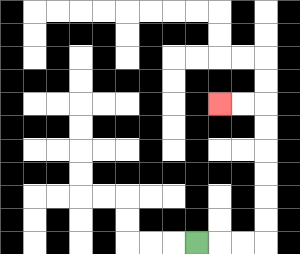{'start': '[8, 10]', 'end': '[9, 4]', 'path_directions': 'R,R,R,U,U,U,U,U,U,L,L', 'path_coordinates': '[[8, 10], [9, 10], [10, 10], [11, 10], [11, 9], [11, 8], [11, 7], [11, 6], [11, 5], [11, 4], [10, 4], [9, 4]]'}